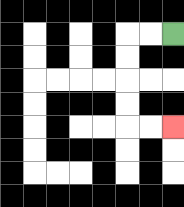{'start': '[7, 1]', 'end': '[7, 5]', 'path_directions': 'L,L,D,D,D,D,R,R', 'path_coordinates': '[[7, 1], [6, 1], [5, 1], [5, 2], [5, 3], [5, 4], [5, 5], [6, 5], [7, 5]]'}